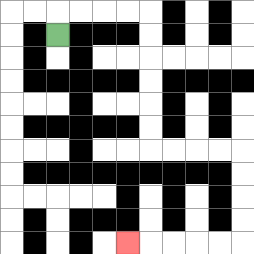{'start': '[2, 1]', 'end': '[5, 10]', 'path_directions': 'U,R,R,R,R,D,D,D,D,D,D,R,R,R,R,D,D,D,D,L,L,L,L,L', 'path_coordinates': '[[2, 1], [2, 0], [3, 0], [4, 0], [5, 0], [6, 0], [6, 1], [6, 2], [6, 3], [6, 4], [6, 5], [6, 6], [7, 6], [8, 6], [9, 6], [10, 6], [10, 7], [10, 8], [10, 9], [10, 10], [9, 10], [8, 10], [7, 10], [6, 10], [5, 10]]'}